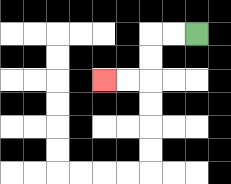{'start': '[8, 1]', 'end': '[4, 3]', 'path_directions': 'L,L,D,D,L,L', 'path_coordinates': '[[8, 1], [7, 1], [6, 1], [6, 2], [6, 3], [5, 3], [4, 3]]'}